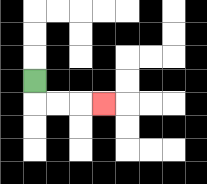{'start': '[1, 3]', 'end': '[4, 4]', 'path_directions': 'D,R,R,R', 'path_coordinates': '[[1, 3], [1, 4], [2, 4], [3, 4], [4, 4]]'}